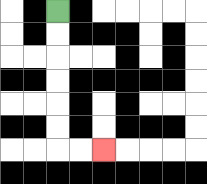{'start': '[2, 0]', 'end': '[4, 6]', 'path_directions': 'D,D,D,D,D,D,R,R', 'path_coordinates': '[[2, 0], [2, 1], [2, 2], [2, 3], [2, 4], [2, 5], [2, 6], [3, 6], [4, 6]]'}